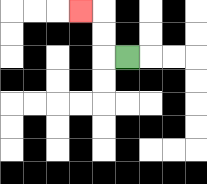{'start': '[5, 2]', 'end': '[3, 0]', 'path_directions': 'L,U,U,L', 'path_coordinates': '[[5, 2], [4, 2], [4, 1], [4, 0], [3, 0]]'}